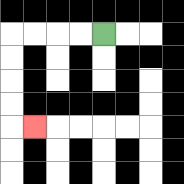{'start': '[4, 1]', 'end': '[1, 5]', 'path_directions': 'L,L,L,L,D,D,D,D,R', 'path_coordinates': '[[4, 1], [3, 1], [2, 1], [1, 1], [0, 1], [0, 2], [0, 3], [0, 4], [0, 5], [1, 5]]'}